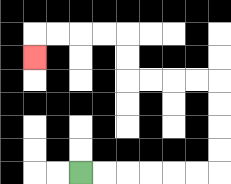{'start': '[3, 7]', 'end': '[1, 2]', 'path_directions': 'R,R,R,R,R,R,U,U,U,U,L,L,L,L,U,U,L,L,L,L,D', 'path_coordinates': '[[3, 7], [4, 7], [5, 7], [6, 7], [7, 7], [8, 7], [9, 7], [9, 6], [9, 5], [9, 4], [9, 3], [8, 3], [7, 3], [6, 3], [5, 3], [5, 2], [5, 1], [4, 1], [3, 1], [2, 1], [1, 1], [1, 2]]'}